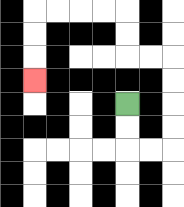{'start': '[5, 4]', 'end': '[1, 3]', 'path_directions': 'D,D,R,R,U,U,U,U,L,L,U,U,L,L,L,L,D,D,D', 'path_coordinates': '[[5, 4], [5, 5], [5, 6], [6, 6], [7, 6], [7, 5], [7, 4], [7, 3], [7, 2], [6, 2], [5, 2], [5, 1], [5, 0], [4, 0], [3, 0], [2, 0], [1, 0], [1, 1], [1, 2], [1, 3]]'}